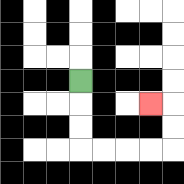{'start': '[3, 3]', 'end': '[6, 4]', 'path_directions': 'D,D,D,R,R,R,R,U,U,L', 'path_coordinates': '[[3, 3], [3, 4], [3, 5], [3, 6], [4, 6], [5, 6], [6, 6], [7, 6], [7, 5], [7, 4], [6, 4]]'}